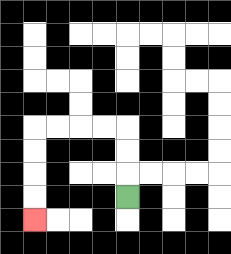{'start': '[5, 8]', 'end': '[1, 9]', 'path_directions': 'U,U,U,L,L,L,L,D,D,D,D', 'path_coordinates': '[[5, 8], [5, 7], [5, 6], [5, 5], [4, 5], [3, 5], [2, 5], [1, 5], [1, 6], [1, 7], [1, 8], [1, 9]]'}